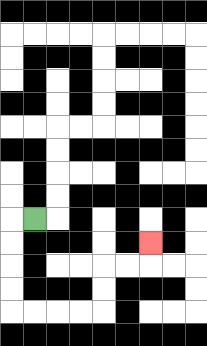{'start': '[1, 9]', 'end': '[6, 10]', 'path_directions': 'L,D,D,D,D,R,R,R,R,U,U,R,R,U', 'path_coordinates': '[[1, 9], [0, 9], [0, 10], [0, 11], [0, 12], [0, 13], [1, 13], [2, 13], [3, 13], [4, 13], [4, 12], [4, 11], [5, 11], [6, 11], [6, 10]]'}